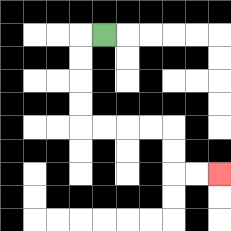{'start': '[4, 1]', 'end': '[9, 7]', 'path_directions': 'L,D,D,D,D,R,R,R,R,D,D,R,R', 'path_coordinates': '[[4, 1], [3, 1], [3, 2], [3, 3], [3, 4], [3, 5], [4, 5], [5, 5], [6, 5], [7, 5], [7, 6], [7, 7], [8, 7], [9, 7]]'}